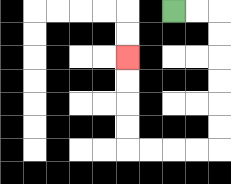{'start': '[7, 0]', 'end': '[5, 2]', 'path_directions': 'R,R,D,D,D,D,D,D,L,L,L,L,U,U,U,U', 'path_coordinates': '[[7, 0], [8, 0], [9, 0], [9, 1], [9, 2], [9, 3], [9, 4], [9, 5], [9, 6], [8, 6], [7, 6], [6, 6], [5, 6], [5, 5], [5, 4], [5, 3], [5, 2]]'}